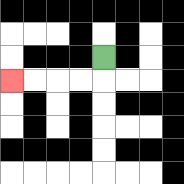{'start': '[4, 2]', 'end': '[0, 3]', 'path_directions': 'D,L,L,L,L', 'path_coordinates': '[[4, 2], [4, 3], [3, 3], [2, 3], [1, 3], [0, 3]]'}